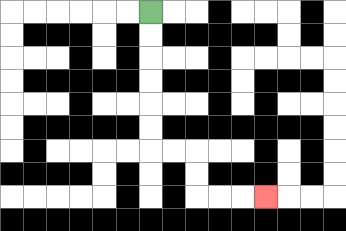{'start': '[6, 0]', 'end': '[11, 8]', 'path_directions': 'D,D,D,D,D,D,R,R,D,D,R,R,R', 'path_coordinates': '[[6, 0], [6, 1], [6, 2], [6, 3], [6, 4], [6, 5], [6, 6], [7, 6], [8, 6], [8, 7], [8, 8], [9, 8], [10, 8], [11, 8]]'}